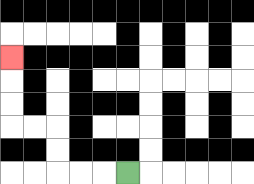{'start': '[5, 7]', 'end': '[0, 2]', 'path_directions': 'L,L,L,U,U,L,L,U,U,U', 'path_coordinates': '[[5, 7], [4, 7], [3, 7], [2, 7], [2, 6], [2, 5], [1, 5], [0, 5], [0, 4], [0, 3], [0, 2]]'}